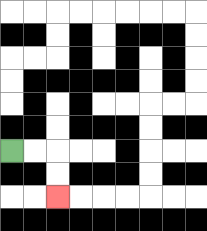{'start': '[0, 6]', 'end': '[2, 8]', 'path_directions': 'R,R,D,D', 'path_coordinates': '[[0, 6], [1, 6], [2, 6], [2, 7], [2, 8]]'}